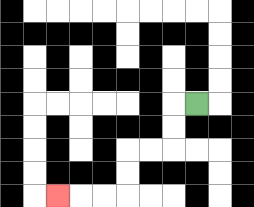{'start': '[8, 4]', 'end': '[2, 8]', 'path_directions': 'L,D,D,L,L,D,D,L,L,L', 'path_coordinates': '[[8, 4], [7, 4], [7, 5], [7, 6], [6, 6], [5, 6], [5, 7], [5, 8], [4, 8], [3, 8], [2, 8]]'}